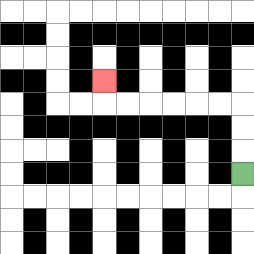{'start': '[10, 7]', 'end': '[4, 3]', 'path_directions': 'U,U,U,L,L,L,L,L,L,U', 'path_coordinates': '[[10, 7], [10, 6], [10, 5], [10, 4], [9, 4], [8, 4], [7, 4], [6, 4], [5, 4], [4, 4], [4, 3]]'}